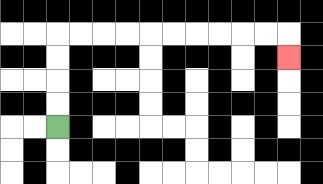{'start': '[2, 5]', 'end': '[12, 2]', 'path_directions': 'U,U,U,U,R,R,R,R,R,R,R,R,R,R,D', 'path_coordinates': '[[2, 5], [2, 4], [2, 3], [2, 2], [2, 1], [3, 1], [4, 1], [5, 1], [6, 1], [7, 1], [8, 1], [9, 1], [10, 1], [11, 1], [12, 1], [12, 2]]'}